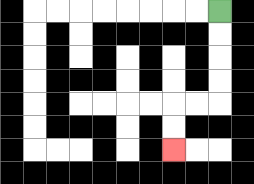{'start': '[9, 0]', 'end': '[7, 6]', 'path_directions': 'D,D,D,D,L,L,D,D', 'path_coordinates': '[[9, 0], [9, 1], [9, 2], [9, 3], [9, 4], [8, 4], [7, 4], [7, 5], [7, 6]]'}